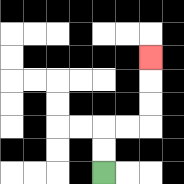{'start': '[4, 7]', 'end': '[6, 2]', 'path_directions': 'U,U,R,R,U,U,U', 'path_coordinates': '[[4, 7], [4, 6], [4, 5], [5, 5], [6, 5], [6, 4], [6, 3], [6, 2]]'}